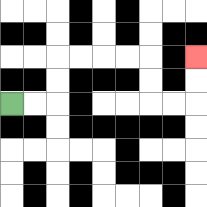{'start': '[0, 4]', 'end': '[8, 2]', 'path_directions': 'R,R,U,U,R,R,R,R,D,D,R,R,U,U', 'path_coordinates': '[[0, 4], [1, 4], [2, 4], [2, 3], [2, 2], [3, 2], [4, 2], [5, 2], [6, 2], [6, 3], [6, 4], [7, 4], [8, 4], [8, 3], [8, 2]]'}